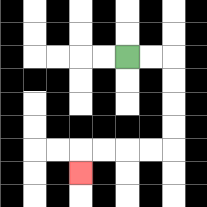{'start': '[5, 2]', 'end': '[3, 7]', 'path_directions': 'R,R,D,D,D,D,L,L,L,L,D', 'path_coordinates': '[[5, 2], [6, 2], [7, 2], [7, 3], [7, 4], [7, 5], [7, 6], [6, 6], [5, 6], [4, 6], [3, 6], [3, 7]]'}